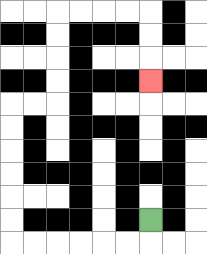{'start': '[6, 9]', 'end': '[6, 3]', 'path_directions': 'D,L,L,L,L,L,L,U,U,U,U,U,U,R,R,U,U,U,U,R,R,R,R,D,D,D', 'path_coordinates': '[[6, 9], [6, 10], [5, 10], [4, 10], [3, 10], [2, 10], [1, 10], [0, 10], [0, 9], [0, 8], [0, 7], [0, 6], [0, 5], [0, 4], [1, 4], [2, 4], [2, 3], [2, 2], [2, 1], [2, 0], [3, 0], [4, 0], [5, 0], [6, 0], [6, 1], [6, 2], [6, 3]]'}